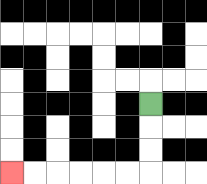{'start': '[6, 4]', 'end': '[0, 7]', 'path_directions': 'D,D,D,L,L,L,L,L,L', 'path_coordinates': '[[6, 4], [6, 5], [6, 6], [6, 7], [5, 7], [4, 7], [3, 7], [2, 7], [1, 7], [0, 7]]'}